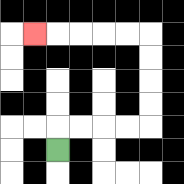{'start': '[2, 6]', 'end': '[1, 1]', 'path_directions': 'U,R,R,R,R,U,U,U,U,L,L,L,L,L', 'path_coordinates': '[[2, 6], [2, 5], [3, 5], [4, 5], [5, 5], [6, 5], [6, 4], [6, 3], [6, 2], [6, 1], [5, 1], [4, 1], [3, 1], [2, 1], [1, 1]]'}